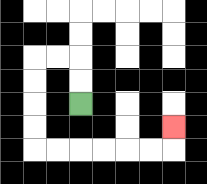{'start': '[3, 4]', 'end': '[7, 5]', 'path_directions': 'U,U,L,L,D,D,D,D,R,R,R,R,R,R,U', 'path_coordinates': '[[3, 4], [3, 3], [3, 2], [2, 2], [1, 2], [1, 3], [1, 4], [1, 5], [1, 6], [2, 6], [3, 6], [4, 6], [5, 6], [6, 6], [7, 6], [7, 5]]'}